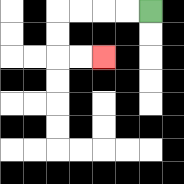{'start': '[6, 0]', 'end': '[4, 2]', 'path_directions': 'L,L,L,L,D,D,R,R', 'path_coordinates': '[[6, 0], [5, 0], [4, 0], [3, 0], [2, 0], [2, 1], [2, 2], [3, 2], [4, 2]]'}